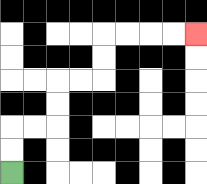{'start': '[0, 7]', 'end': '[8, 1]', 'path_directions': 'U,U,R,R,U,U,R,R,U,U,R,R,R,R', 'path_coordinates': '[[0, 7], [0, 6], [0, 5], [1, 5], [2, 5], [2, 4], [2, 3], [3, 3], [4, 3], [4, 2], [4, 1], [5, 1], [6, 1], [7, 1], [8, 1]]'}